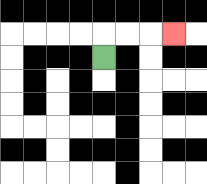{'start': '[4, 2]', 'end': '[7, 1]', 'path_directions': 'U,R,R,R', 'path_coordinates': '[[4, 2], [4, 1], [5, 1], [6, 1], [7, 1]]'}